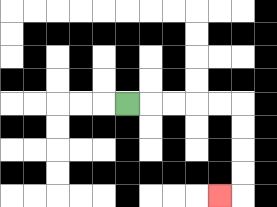{'start': '[5, 4]', 'end': '[9, 8]', 'path_directions': 'R,R,R,R,R,D,D,D,D,L', 'path_coordinates': '[[5, 4], [6, 4], [7, 4], [8, 4], [9, 4], [10, 4], [10, 5], [10, 6], [10, 7], [10, 8], [9, 8]]'}